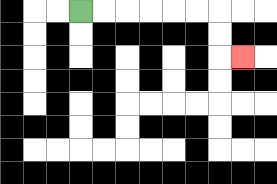{'start': '[3, 0]', 'end': '[10, 2]', 'path_directions': 'R,R,R,R,R,R,D,D,R', 'path_coordinates': '[[3, 0], [4, 0], [5, 0], [6, 0], [7, 0], [8, 0], [9, 0], [9, 1], [9, 2], [10, 2]]'}